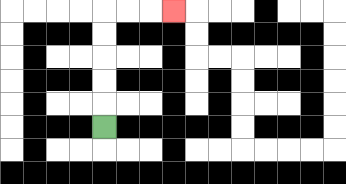{'start': '[4, 5]', 'end': '[7, 0]', 'path_directions': 'U,U,U,U,U,R,R,R', 'path_coordinates': '[[4, 5], [4, 4], [4, 3], [4, 2], [4, 1], [4, 0], [5, 0], [6, 0], [7, 0]]'}